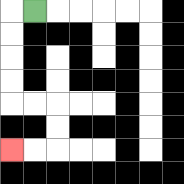{'start': '[1, 0]', 'end': '[0, 6]', 'path_directions': 'L,D,D,D,D,R,R,D,D,L,L', 'path_coordinates': '[[1, 0], [0, 0], [0, 1], [0, 2], [0, 3], [0, 4], [1, 4], [2, 4], [2, 5], [2, 6], [1, 6], [0, 6]]'}